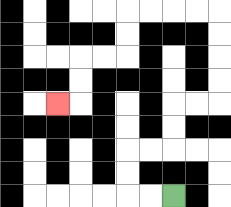{'start': '[7, 8]', 'end': '[2, 4]', 'path_directions': 'L,L,U,U,R,R,U,U,R,R,U,U,U,U,L,L,L,L,D,D,L,L,D,D,L', 'path_coordinates': '[[7, 8], [6, 8], [5, 8], [5, 7], [5, 6], [6, 6], [7, 6], [7, 5], [7, 4], [8, 4], [9, 4], [9, 3], [9, 2], [9, 1], [9, 0], [8, 0], [7, 0], [6, 0], [5, 0], [5, 1], [5, 2], [4, 2], [3, 2], [3, 3], [3, 4], [2, 4]]'}